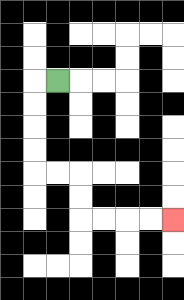{'start': '[2, 3]', 'end': '[7, 9]', 'path_directions': 'L,D,D,D,D,R,R,D,D,R,R,R,R', 'path_coordinates': '[[2, 3], [1, 3], [1, 4], [1, 5], [1, 6], [1, 7], [2, 7], [3, 7], [3, 8], [3, 9], [4, 9], [5, 9], [6, 9], [7, 9]]'}